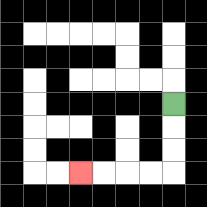{'start': '[7, 4]', 'end': '[3, 7]', 'path_directions': 'D,D,D,L,L,L,L', 'path_coordinates': '[[7, 4], [7, 5], [7, 6], [7, 7], [6, 7], [5, 7], [4, 7], [3, 7]]'}